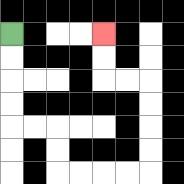{'start': '[0, 1]', 'end': '[4, 1]', 'path_directions': 'D,D,D,D,R,R,D,D,R,R,R,R,U,U,U,U,L,L,U,U', 'path_coordinates': '[[0, 1], [0, 2], [0, 3], [0, 4], [0, 5], [1, 5], [2, 5], [2, 6], [2, 7], [3, 7], [4, 7], [5, 7], [6, 7], [6, 6], [6, 5], [6, 4], [6, 3], [5, 3], [4, 3], [4, 2], [4, 1]]'}